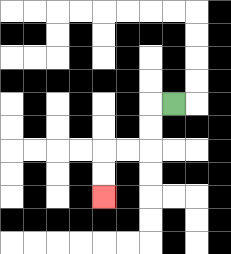{'start': '[7, 4]', 'end': '[4, 8]', 'path_directions': 'L,D,D,L,L,D,D', 'path_coordinates': '[[7, 4], [6, 4], [6, 5], [6, 6], [5, 6], [4, 6], [4, 7], [4, 8]]'}